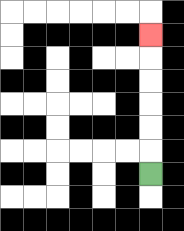{'start': '[6, 7]', 'end': '[6, 1]', 'path_directions': 'U,U,U,U,U,U', 'path_coordinates': '[[6, 7], [6, 6], [6, 5], [6, 4], [6, 3], [6, 2], [6, 1]]'}